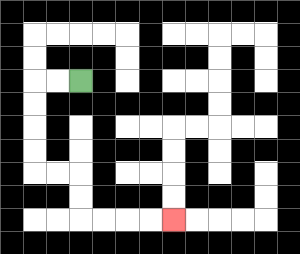{'start': '[3, 3]', 'end': '[7, 9]', 'path_directions': 'L,L,D,D,D,D,R,R,D,D,R,R,R,R', 'path_coordinates': '[[3, 3], [2, 3], [1, 3], [1, 4], [1, 5], [1, 6], [1, 7], [2, 7], [3, 7], [3, 8], [3, 9], [4, 9], [5, 9], [6, 9], [7, 9]]'}